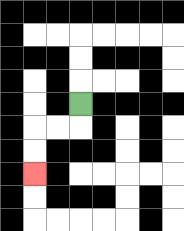{'start': '[3, 4]', 'end': '[1, 7]', 'path_directions': 'D,L,L,D,D', 'path_coordinates': '[[3, 4], [3, 5], [2, 5], [1, 5], [1, 6], [1, 7]]'}